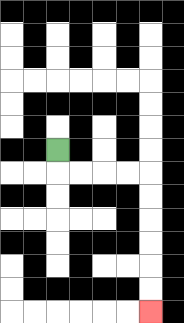{'start': '[2, 6]', 'end': '[6, 13]', 'path_directions': 'D,R,R,R,R,D,D,D,D,D,D', 'path_coordinates': '[[2, 6], [2, 7], [3, 7], [4, 7], [5, 7], [6, 7], [6, 8], [6, 9], [6, 10], [6, 11], [6, 12], [6, 13]]'}